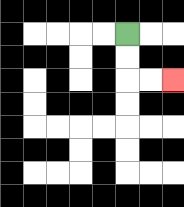{'start': '[5, 1]', 'end': '[7, 3]', 'path_directions': 'D,D,R,R', 'path_coordinates': '[[5, 1], [5, 2], [5, 3], [6, 3], [7, 3]]'}